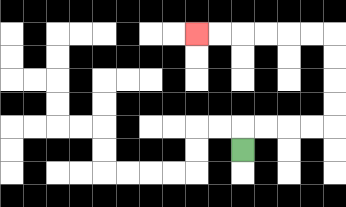{'start': '[10, 6]', 'end': '[8, 1]', 'path_directions': 'U,R,R,R,R,U,U,U,U,L,L,L,L,L,L', 'path_coordinates': '[[10, 6], [10, 5], [11, 5], [12, 5], [13, 5], [14, 5], [14, 4], [14, 3], [14, 2], [14, 1], [13, 1], [12, 1], [11, 1], [10, 1], [9, 1], [8, 1]]'}